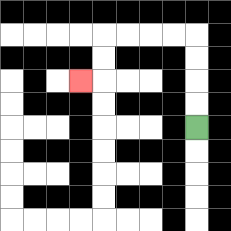{'start': '[8, 5]', 'end': '[3, 3]', 'path_directions': 'U,U,U,U,L,L,L,L,D,D,L', 'path_coordinates': '[[8, 5], [8, 4], [8, 3], [8, 2], [8, 1], [7, 1], [6, 1], [5, 1], [4, 1], [4, 2], [4, 3], [3, 3]]'}